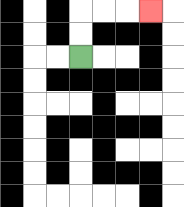{'start': '[3, 2]', 'end': '[6, 0]', 'path_directions': 'U,U,R,R,R', 'path_coordinates': '[[3, 2], [3, 1], [3, 0], [4, 0], [5, 0], [6, 0]]'}